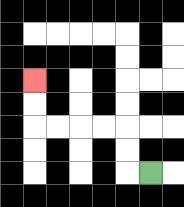{'start': '[6, 7]', 'end': '[1, 3]', 'path_directions': 'L,U,U,L,L,L,L,U,U', 'path_coordinates': '[[6, 7], [5, 7], [5, 6], [5, 5], [4, 5], [3, 5], [2, 5], [1, 5], [1, 4], [1, 3]]'}